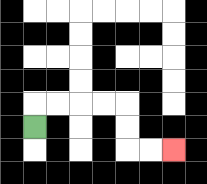{'start': '[1, 5]', 'end': '[7, 6]', 'path_directions': 'U,R,R,R,R,D,D,R,R', 'path_coordinates': '[[1, 5], [1, 4], [2, 4], [3, 4], [4, 4], [5, 4], [5, 5], [5, 6], [6, 6], [7, 6]]'}